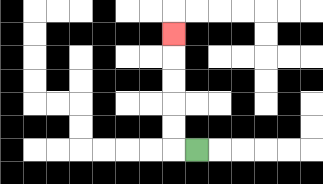{'start': '[8, 6]', 'end': '[7, 1]', 'path_directions': 'L,U,U,U,U,U', 'path_coordinates': '[[8, 6], [7, 6], [7, 5], [7, 4], [7, 3], [7, 2], [7, 1]]'}